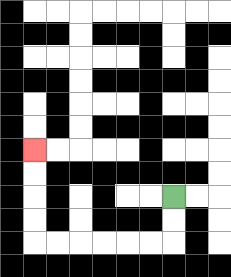{'start': '[7, 8]', 'end': '[1, 6]', 'path_directions': 'D,D,L,L,L,L,L,L,U,U,U,U', 'path_coordinates': '[[7, 8], [7, 9], [7, 10], [6, 10], [5, 10], [4, 10], [3, 10], [2, 10], [1, 10], [1, 9], [1, 8], [1, 7], [1, 6]]'}